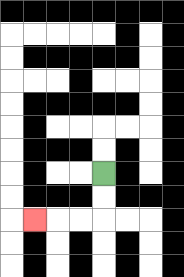{'start': '[4, 7]', 'end': '[1, 9]', 'path_directions': 'D,D,L,L,L', 'path_coordinates': '[[4, 7], [4, 8], [4, 9], [3, 9], [2, 9], [1, 9]]'}